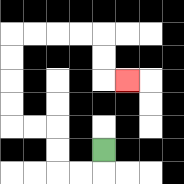{'start': '[4, 6]', 'end': '[5, 3]', 'path_directions': 'D,L,L,U,U,L,L,U,U,U,U,R,R,R,R,D,D,R', 'path_coordinates': '[[4, 6], [4, 7], [3, 7], [2, 7], [2, 6], [2, 5], [1, 5], [0, 5], [0, 4], [0, 3], [0, 2], [0, 1], [1, 1], [2, 1], [3, 1], [4, 1], [4, 2], [4, 3], [5, 3]]'}